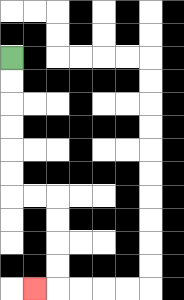{'start': '[0, 2]', 'end': '[1, 12]', 'path_directions': 'D,D,D,D,D,D,R,R,D,D,D,D,L', 'path_coordinates': '[[0, 2], [0, 3], [0, 4], [0, 5], [0, 6], [0, 7], [0, 8], [1, 8], [2, 8], [2, 9], [2, 10], [2, 11], [2, 12], [1, 12]]'}